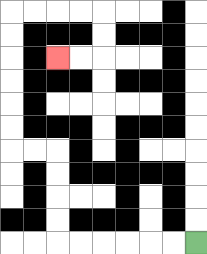{'start': '[8, 10]', 'end': '[2, 2]', 'path_directions': 'L,L,L,L,L,L,U,U,U,U,L,L,U,U,U,U,U,U,R,R,R,R,D,D,L,L', 'path_coordinates': '[[8, 10], [7, 10], [6, 10], [5, 10], [4, 10], [3, 10], [2, 10], [2, 9], [2, 8], [2, 7], [2, 6], [1, 6], [0, 6], [0, 5], [0, 4], [0, 3], [0, 2], [0, 1], [0, 0], [1, 0], [2, 0], [3, 0], [4, 0], [4, 1], [4, 2], [3, 2], [2, 2]]'}